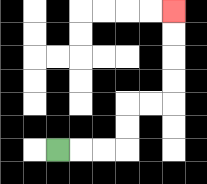{'start': '[2, 6]', 'end': '[7, 0]', 'path_directions': 'R,R,R,U,U,R,R,U,U,U,U', 'path_coordinates': '[[2, 6], [3, 6], [4, 6], [5, 6], [5, 5], [5, 4], [6, 4], [7, 4], [7, 3], [7, 2], [7, 1], [7, 0]]'}